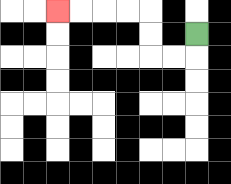{'start': '[8, 1]', 'end': '[2, 0]', 'path_directions': 'D,L,L,U,U,L,L,L,L', 'path_coordinates': '[[8, 1], [8, 2], [7, 2], [6, 2], [6, 1], [6, 0], [5, 0], [4, 0], [3, 0], [2, 0]]'}